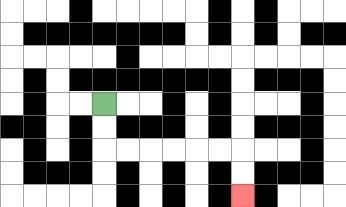{'start': '[4, 4]', 'end': '[10, 8]', 'path_directions': 'D,D,R,R,R,R,R,R,D,D', 'path_coordinates': '[[4, 4], [4, 5], [4, 6], [5, 6], [6, 6], [7, 6], [8, 6], [9, 6], [10, 6], [10, 7], [10, 8]]'}